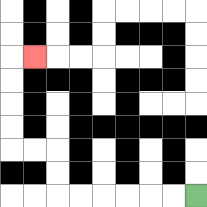{'start': '[8, 8]', 'end': '[1, 2]', 'path_directions': 'L,L,L,L,L,L,U,U,L,L,U,U,U,U,R', 'path_coordinates': '[[8, 8], [7, 8], [6, 8], [5, 8], [4, 8], [3, 8], [2, 8], [2, 7], [2, 6], [1, 6], [0, 6], [0, 5], [0, 4], [0, 3], [0, 2], [1, 2]]'}